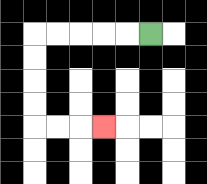{'start': '[6, 1]', 'end': '[4, 5]', 'path_directions': 'L,L,L,L,L,D,D,D,D,R,R,R', 'path_coordinates': '[[6, 1], [5, 1], [4, 1], [3, 1], [2, 1], [1, 1], [1, 2], [1, 3], [1, 4], [1, 5], [2, 5], [3, 5], [4, 5]]'}